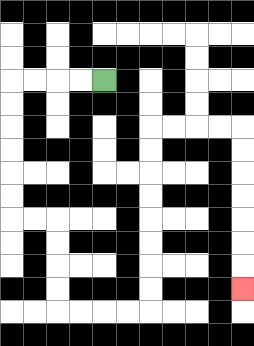{'start': '[4, 3]', 'end': '[10, 12]', 'path_directions': 'L,L,L,L,D,D,D,D,D,D,R,R,D,D,D,D,R,R,R,R,U,U,U,U,U,U,U,U,R,R,R,R,D,D,D,D,D,D,D', 'path_coordinates': '[[4, 3], [3, 3], [2, 3], [1, 3], [0, 3], [0, 4], [0, 5], [0, 6], [0, 7], [0, 8], [0, 9], [1, 9], [2, 9], [2, 10], [2, 11], [2, 12], [2, 13], [3, 13], [4, 13], [5, 13], [6, 13], [6, 12], [6, 11], [6, 10], [6, 9], [6, 8], [6, 7], [6, 6], [6, 5], [7, 5], [8, 5], [9, 5], [10, 5], [10, 6], [10, 7], [10, 8], [10, 9], [10, 10], [10, 11], [10, 12]]'}